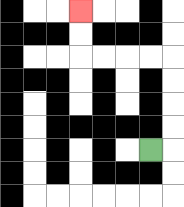{'start': '[6, 6]', 'end': '[3, 0]', 'path_directions': 'R,U,U,U,U,L,L,L,L,U,U', 'path_coordinates': '[[6, 6], [7, 6], [7, 5], [7, 4], [7, 3], [7, 2], [6, 2], [5, 2], [4, 2], [3, 2], [3, 1], [3, 0]]'}